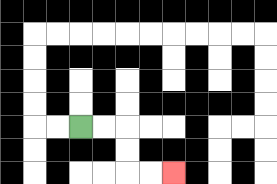{'start': '[3, 5]', 'end': '[7, 7]', 'path_directions': 'R,R,D,D,R,R', 'path_coordinates': '[[3, 5], [4, 5], [5, 5], [5, 6], [5, 7], [6, 7], [7, 7]]'}